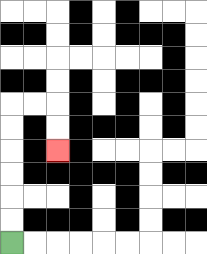{'start': '[0, 10]', 'end': '[2, 6]', 'path_directions': 'U,U,U,U,U,U,R,R,D,D', 'path_coordinates': '[[0, 10], [0, 9], [0, 8], [0, 7], [0, 6], [0, 5], [0, 4], [1, 4], [2, 4], [2, 5], [2, 6]]'}